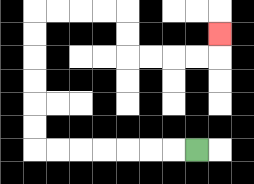{'start': '[8, 6]', 'end': '[9, 1]', 'path_directions': 'L,L,L,L,L,L,L,U,U,U,U,U,U,R,R,R,R,D,D,R,R,R,R,U', 'path_coordinates': '[[8, 6], [7, 6], [6, 6], [5, 6], [4, 6], [3, 6], [2, 6], [1, 6], [1, 5], [1, 4], [1, 3], [1, 2], [1, 1], [1, 0], [2, 0], [3, 0], [4, 0], [5, 0], [5, 1], [5, 2], [6, 2], [7, 2], [8, 2], [9, 2], [9, 1]]'}